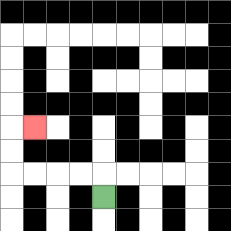{'start': '[4, 8]', 'end': '[1, 5]', 'path_directions': 'U,L,L,L,L,U,U,R', 'path_coordinates': '[[4, 8], [4, 7], [3, 7], [2, 7], [1, 7], [0, 7], [0, 6], [0, 5], [1, 5]]'}